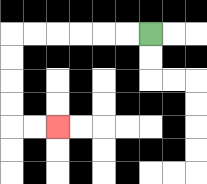{'start': '[6, 1]', 'end': '[2, 5]', 'path_directions': 'L,L,L,L,L,L,D,D,D,D,R,R', 'path_coordinates': '[[6, 1], [5, 1], [4, 1], [3, 1], [2, 1], [1, 1], [0, 1], [0, 2], [0, 3], [0, 4], [0, 5], [1, 5], [2, 5]]'}